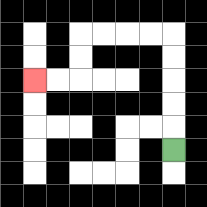{'start': '[7, 6]', 'end': '[1, 3]', 'path_directions': 'U,U,U,U,U,L,L,L,L,D,D,L,L', 'path_coordinates': '[[7, 6], [7, 5], [7, 4], [7, 3], [7, 2], [7, 1], [6, 1], [5, 1], [4, 1], [3, 1], [3, 2], [3, 3], [2, 3], [1, 3]]'}